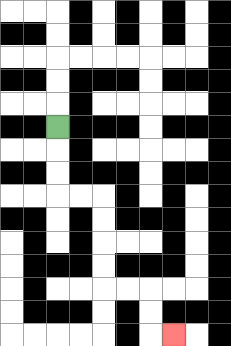{'start': '[2, 5]', 'end': '[7, 14]', 'path_directions': 'D,D,D,R,R,D,D,D,D,R,R,D,D,R', 'path_coordinates': '[[2, 5], [2, 6], [2, 7], [2, 8], [3, 8], [4, 8], [4, 9], [4, 10], [4, 11], [4, 12], [5, 12], [6, 12], [6, 13], [6, 14], [7, 14]]'}